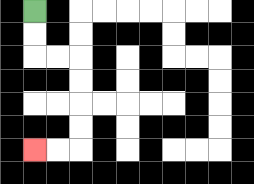{'start': '[1, 0]', 'end': '[1, 6]', 'path_directions': 'D,D,R,R,D,D,D,D,L,L', 'path_coordinates': '[[1, 0], [1, 1], [1, 2], [2, 2], [3, 2], [3, 3], [3, 4], [3, 5], [3, 6], [2, 6], [1, 6]]'}